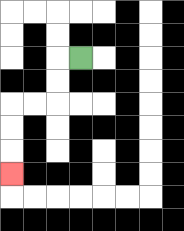{'start': '[3, 2]', 'end': '[0, 7]', 'path_directions': 'L,D,D,L,L,D,D,D', 'path_coordinates': '[[3, 2], [2, 2], [2, 3], [2, 4], [1, 4], [0, 4], [0, 5], [0, 6], [0, 7]]'}